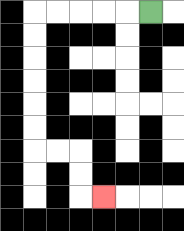{'start': '[6, 0]', 'end': '[4, 8]', 'path_directions': 'L,L,L,L,L,D,D,D,D,D,D,R,R,D,D,R', 'path_coordinates': '[[6, 0], [5, 0], [4, 0], [3, 0], [2, 0], [1, 0], [1, 1], [1, 2], [1, 3], [1, 4], [1, 5], [1, 6], [2, 6], [3, 6], [3, 7], [3, 8], [4, 8]]'}